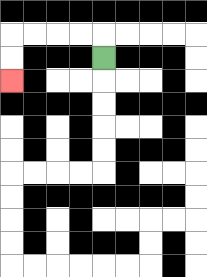{'start': '[4, 2]', 'end': '[0, 3]', 'path_directions': 'U,L,L,L,L,D,D', 'path_coordinates': '[[4, 2], [4, 1], [3, 1], [2, 1], [1, 1], [0, 1], [0, 2], [0, 3]]'}